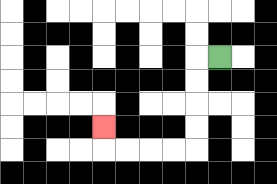{'start': '[9, 2]', 'end': '[4, 5]', 'path_directions': 'L,D,D,D,D,L,L,L,L,U', 'path_coordinates': '[[9, 2], [8, 2], [8, 3], [8, 4], [8, 5], [8, 6], [7, 6], [6, 6], [5, 6], [4, 6], [4, 5]]'}